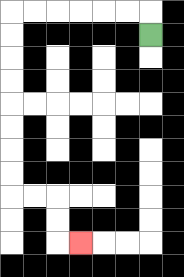{'start': '[6, 1]', 'end': '[3, 10]', 'path_directions': 'U,L,L,L,L,L,L,D,D,D,D,D,D,D,D,R,R,D,D,R', 'path_coordinates': '[[6, 1], [6, 0], [5, 0], [4, 0], [3, 0], [2, 0], [1, 0], [0, 0], [0, 1], [0, 2], [0, 3], [0, 4], [0, 5], [0, 6], [0, 7], [0, 8], [1, 8], [2, 8], [2, 9], [2, 10], [3, 10]]'}